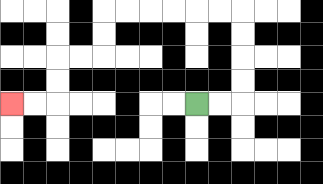{'start': '[8, 4]', 'end': '[0, 4]', 'path_directions': 'R,R,U,U,U,U,L,L,L,L,L,L,D,D,L,L,D,D,L,L', 'path_coordinates': '[[8, 4], [9, 4], [10, 4], [10, 3], [10, 2], [10, 1], [10, 0], [9, 0], [8, 0], [7, 0], [6, 0], [5, 0], [4, 0], [4, 1], [4, 2], [3, 2], [2, 2], [2, 3], [2, 4], [1, 4], [0, 4]]'}